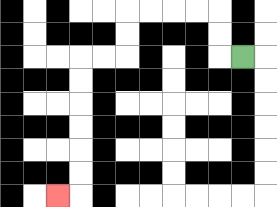{'start': '[10, 2]', 'end': '[2, 8]', 'path_directions': 'L,U,U,L,L,L,L,D,D,L,L,D,D,D,D,D,D,L', 'path_coordinates': '[[10, 2], [9, 2], [9, 1], [9, 0], [8, 0], [7, 0], [6, 0], [5, 0], [5, 1], [5, 2], [4, 2], [3, 2], [3, 3], [3, 4], [3, 5], [3, 6], [3, 7], [3, 8], [2, 8]]'}